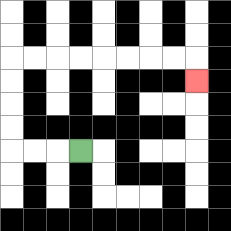{'start': '[3, 6]', 'end': '[8, 3]', 'path_directions': 'L,L,L,U,U,U,U,R,R,R,R,R,R,R,R,D', 'path_coordinates': '[[3, 6], [2, 6], [1, 6], [0, 6], [0, 5], [0, 4], [0, 3], [0, 2], [1, 2], [2, 2], [3, 2], [4, 2], [5, 2], [6, 2], [7, 2], [8, 2], [8, 3]]'}